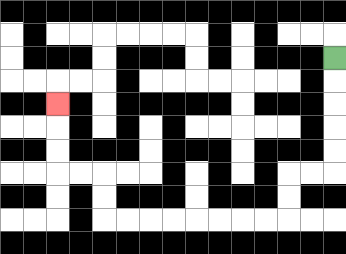{'start': '[14, 2]', 'end': '[2, 4]', 'path_directions': 'D,D,D,D,D,L,L,D,D,L,L,L,L,L,L,L,L,U,U,L,L,U,U,U', 'path_coordinates': '[[14, 2], [14, 3], [14, 4], [14, 5], [14, 6], [14, 7], [13, 7], [12, 7], [12, 8], [12, 9], [11, 9], [10, 9], [9, 9], [8, 9], [7, 9], [6, 9], [5, 9], [4, 9], [4, 8], [4, 7], [3, 7], [2, 7], [2, 6], [2, 5], [2, 4]]'}